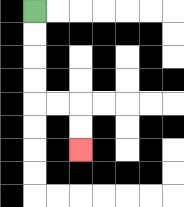{'start': '[1, 0]', 'end': '[3, 6]', 'path_directions': 'D,D,D,D,R,R,D,D', 'path_coordinates': '[[1, 0], [1, 1], [1, 2], [1, 3], [1, 4], [2, 4], [3, 4], [3, 5], [3, 6]]'}